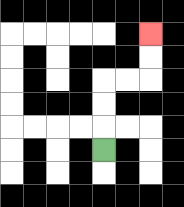{'start': '[4, 6]', 'end': '[6, 1]', 'path_directions': 'U,U,U,R,R,U,U', 'path_coordinates': '[[4, 6], [4, 5], [4, 4], [4, 3], [5, 3], [6, 3], [6, 2], [6, 1]]'}